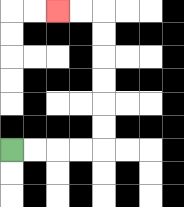{'start': '[0, 6]', 'end': '[2, 0]', 'path_directions': 'R,R,R,R,U,U,U,U,U,U,L,L', 'path_coordinates': '[[0, 6], [1, 6], [2, 6], [3, 6], [4, 6], [4, 5], [4, 4], [4, 3], [4, 2], [4, 1], [4, 0], [3, 0], [2, 0]]'}